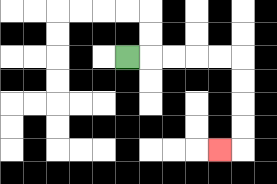{'start': '[5, 2]', 'end': '[9, 6]', 'path_directions': 'R,R,R,R,R,D,D,D,D,L', 'path_coordinates': '[[5, 2], [6, 2], [7, 2], [8, 2], [9, 2], [10, 2], [10, 3], [10, 4], [10, 5], [10, 6], [9, 6]]'}